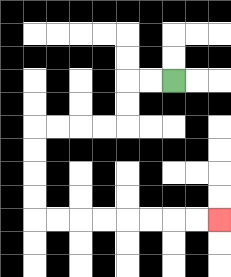{'start': '[7, 3]', 'end': '[9, 9]', 'path_directions': 'L,L,D,D,L,L,L,L,D,D,D,D,R,R,R,R,R,R,R,R', 'path_coordinates': '[[7, 3], [6, 3], [5, 3], [5, 4], [5, 5], [4, 5], [3, 5], [2, 5], [1, 5], [1, 6], [1, 7], [1, 8], [1, 9], [2, 9], [3, 9], [4, 9], [5, 9], [6, 9], [7, 9], [8, 9], [9, 9]]'}